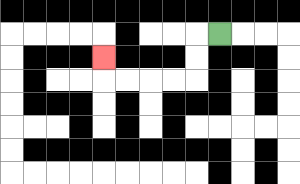{'start': '[9, 1]', 'end': '[4, 2]', 'path_directions': 'L,D,D,L,L,L,L,U', 'path_coordinates': '[[9, 1], [8, 1], [8, 2], [8, 3], [7, 3], [6, 3], [5, 3], [4, 3], [4, 2]]'}